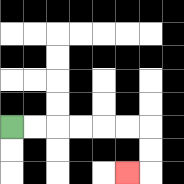{'start': '[0, 5]', 'end': '[5, 7]', 'path_directions': 'R,R,R,R,R,R,D,D,L', 'path_coordinates': '[[0, 5], [1, 5], [2, 5], [3, 5], [4, 5], [5, 5], [6, 5], [6, 6], [6, 7], [5, 7]]'}